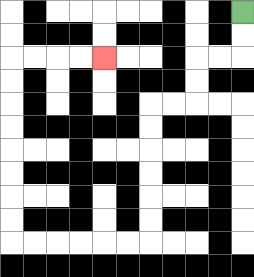{'start': '[10, 0]', 'end': '[4, 2]', 'path_directions': 'D,D,L,L,D,D,L,L,D,D,D,D,D,D,L,L,L,L,L,L,U,U,U,U,U,U,U,U,R,R,R,R', 'path_coordinates': '[[10, 0], [10, 1], [10, 2], [9, 2], [8, 2], [8, 3], [8, 4], [7, 4], [6, 4], [6, 5], [6, 6], [6, 7], [6, 8], [6, 9], [6, 10], [5, 10], [4, 10], [3, 10], [2, 10], [1, 10], [0, 10], [0, 9], [0, 8], [0, 7], [0, 6], [0, 5], [0, 4], [0, 3], [0, 2], [1, 2], [2, 2], [3, 2], [4, 2]]'}